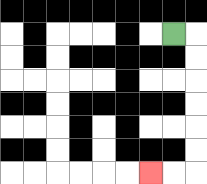{'start': '[7, 1]', 'end': '[6, 7]', 'path_directions': 'R,D,D,D,D,D,D,L,L', 'path_coordinates': '[[7, 1], [8, 1], [8, 2], [8, 3], [8, 4], [8, 5], [8, 6], [8, 7], [7, 7], [6, 7]]'}